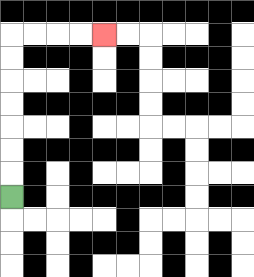{'start': '[0, 8]', 'end': '[4, 1]', 'path_directions': 'U,U,U,U,U,U,U,R,R,R,R', 'path_coordinates': '[[0, 8], [0, 7], [0, 6], [0, 5], [0, 4], [0, 3], [0, 2], [0, 1], [1, 1], [2, 1], [3, 1], [4, 1]]'}